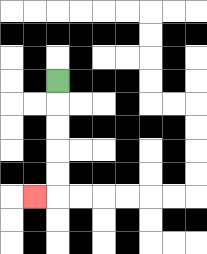{'start': '[2, 3]', 'end': '[1, 8]', 'path_directions': 'D,D,D,D,D,L', 'path_coordinates': '[[2, 3], [2, 4], [2, 5], [2, 6], [2, 7], [2, 8], [1, 8]]'}